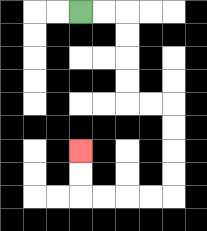{'start': '[3, 0]', 'end': '[3, 6]', 'path_directions': 'R,R,D,D,D,D,R,R,D,D,D,D,L,L,L,L,U,U', 'path_coordinates': '[[3, 0], [4, 0], [5, 0], [5, 1], [5, 2], [5, 3], [5, 4], [6, 4], [7, 4], [7, 5], [7, 6], [7, 7], [7, 8], [6, 8], [5, 8], [4, 8], [3, 8], [3, 7], [3, 6]]'}